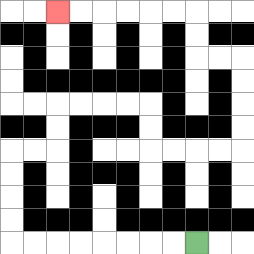{'start': '[8, 10]', 'end': '[2, 0]', 'path_directions': 'L,L,L,L,L,L,L,L,U,U,U,U,R,R,U,U,R,R,R,R,D,D,R,R,R,R,U,U,U,U,L,L,U,U,L,L,L,L,L,L', 'path_coordinates': '[[8, 10], [7, 10], [6, 10], [5, 10], [4, 10], [3, 10], [2, 10], [1, 10], [0, 10], [0, 9], [0, 8], [0, 7], [0, 6], [1, 6], [2, 6], [2, 5], [2, 4], [3, 4], [4, 4], [5, 4], [6, 4], [6, 5], [6, 6], [7, 6], [8, 6], [9, 6], [10, 6], [10, 5], [10, 4], [10, 3], [10, 2], [9, 2], [8, 2], [8, 1], [8, 0], [7, 0], [6, 0], [5, 0], [4, 0], [3, 0], [2, 0]]'}